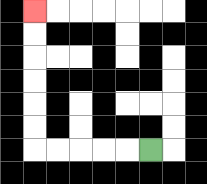{'start': '[6, 6]', 'end': '[1, 0]', 'path_directions': 'L,L,L,L,L,U,U,U,U,U,U', 'path_coordinates': '[[6, 6], [5, 6], [4, 6], [3, 6], [2, 6], [1, 6], [1, 5], [1, 4], [1, 3], [1, 2], [1, 1], [1, 0]]'}